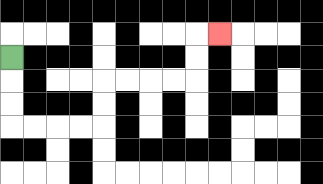{'start': '[0, 2]', 'end': '[9, 1]', 'path_directions': 'D,D,D,R,R,R,R,U,U,R,R,R,R,U,U,R', 'path_coordinates': '[[0, 2], [0, 3], [0, 4], [0, 5], [1, 5], [2, 5], [3, 5], [4, 5], [4, 4], [4, 3], [5, 3], [6, 3], [7, 3], [8, 3], [8, 2], [8, 1], [9, 1]]'}